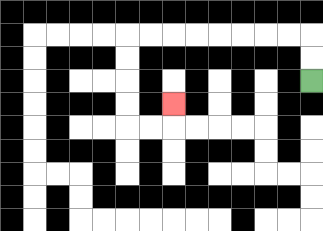{'start': '[13, 3]', 'end': '[7, 4]', 'path_directions': 'U,U,L,L,L,L,L,L,L,L,D,D,D,D,R,R,U', 'path_coordinates': '[[13, 3], [13, 2], [13, 1], [12, 1], [11, 1], [10, 1], [9, 1], [8, 1], [7, 1], [6, 1], [5, 1], [5, 2], [5, 3], [5, 4], [5, 5], [6, 5], [7, 5], [7, 4]]'}